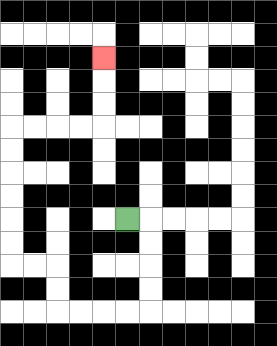{'start': '[5, 9]', 'end': '[4, 2]', 'path_directions': 'R,D,D,D,D,L,L,L,L,U,U,L,L,U,U,U,U,U,U,R,R,R,R,U,U,U', 'path_coordinates': '[[5, 9], [6, 9], [6, 10], [6, 11], [6, 12], [6, 13], [5, 13], [4, 13], [3, 13], [2, 13], [2, 12], [2, 11], [1, 11], [0, 11], [0, 10], [0, 9], [0, 8], [0, 7], [0, 6], [0, 5], [1, 5], [2, 5], [3, 5], [4, 5], [4, 4], [4, 3], [4, 2]]'}